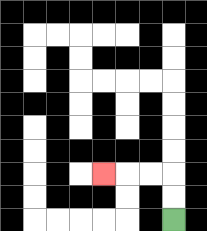{'start': '[7, 9]', 'end': '[4, 7]', 'path_directions': 'U,U,L,L,L', 'path_coordinates': '[[7, 9], [7, 8], [7, 7], [6, 7], [5, 7], [4, 7]]'}